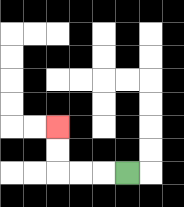{'start': '[5, 7]', 'end': '[2, 5]', 'path_directions': 'L,L,L,U,U', 'path_coordinates': '[[5, 7], [4, 7], [3, 7], [2, 7], [2, 6], [2, 5]]'}